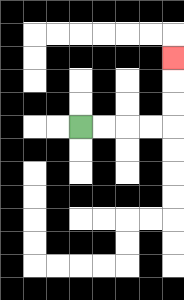{'start': '[3, 5]', 'end': '[7, 2]', 'path_directions': 'R,R,R,R,U,U,U', 'path_coordinates': '[[3, 5], [4, 5], [5, 5], [6, 5], [7, 5], [7, 4], [7, 3], [7, 2]]'}